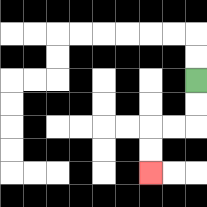{'start': '[8, 3]', 'end': '[6, 7]', 'path_directions': 'D,D,L,L,D,D', 'path_coordinates': '[[8, 3], [8, 4], [8, 5], [7, 5], [6, 5], [6, 6], [6, 7]]'}